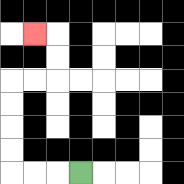{'start': '[3, 7]', 'end': '[1, 1]', 'path_directions': 'L,L,L,U,U,U,U,R,R,U,U,L', 'path_coordinates': '[[3, 7], [2, 7], [1, 7], [0, 7], [0, 6], [0, 5], [0, 4], [0, 3], [1, 3], [2, 3], [2, 2], [2, 1], [1, 1]]'}